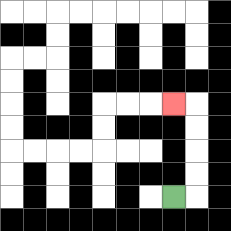{'start': '[7, 8]', 'end': '[7, 4]', 'path_directions': 'R,U,U,U,U,L', 'path_coordinates': '[[7, 8], [8, 8], [8, 7], [8, 6], [8, 5], [8, 4], [7, 4]]'}